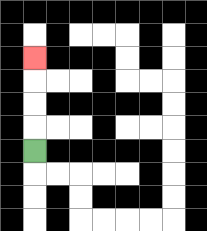{'start': '[1, 6]', 'end': '[1, 2]', 'path_directions': 'U,U,U,U', 'path_coordinates': '[[1, 6], [1, 5], [1, 4], [1, 3], [1, 2]]'}